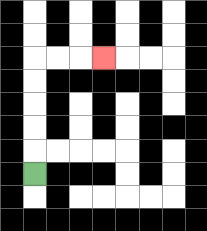{'start': '[1, 7]', 'end': '[4, 2]', 'path_directions': 'U,U,U,U,U,R,R,R', 'path_coordinates': '[[1, 7], [1, 6], [1, 5], [1, 4], [1, 3], [1, 2], [2, 2], [3, 2], [4, 2]]'}